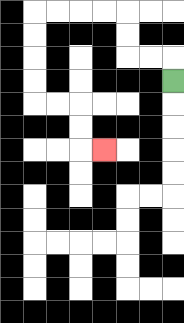{'start': '[7, 3]', 'end': '[4, 6]', 'path_directions': 'U,L,L,U,U,L,L,L,L,D,D,D,D,R,R,D,D,R', 'path_coordinates': '[[7, 3], [7, 2], [6, 2], [5, 2], [5, 1], [5, 0], [4, 0], [3, 0], [2, 0], [1, 0], [1, 1], [1, 2], [1, 3], [1, 4], [2, 4], [3, 4], [3, 5], [3, 6], [4, 6]]'}